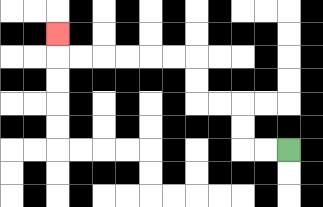{'start': '[12, 6]', 'end': '[2, 1]', 'path_directions': 'L,L,U,U,L,L,U,U,L,L,L,L,L,L,U', 'path_coordinates': '[[12, 6], [11, 6], [10, 6], [10, 5], [10, 4], [9, 4], [8, 4], [8, 3], [8, 2], [7, 2], [6, 2], [5, 2], [4, 2], [3, 2], [2, 2], [2, 1]]'}